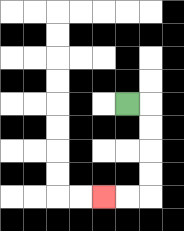{'start': '[5, 4]', 'end': '[4, 8]', 'path_directions': 'R,D,D,D,D,L,L', 'path_coordinates': '[[5, 4], [6, 4], [6, 5], [6, 6], [6, 7], [6, 8], [5, 8], [4, 8]]'}